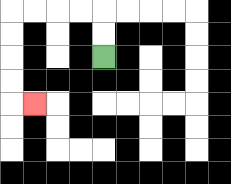{'start': '[4, 2]', 'end': '[1, 4]', 'path_directions': 'U,U,L,L,L,L,D,D,D,D,R', 'path_coordinates': '[[4, 2], [4, 1], [4, 0], [3, 0], [2, 0], [1, 0], [0, 0], [0, 1], [0, 2], [0, 3], [0, 4], [1, 4]]'}